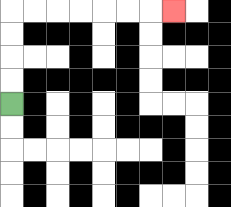{'start': '[0, 4]', 'end': '[7, 0]', 'path_directions': 'U,U,U,U,R,R,R,R,R,R,R', 'path_coordinates': '[[0, 4], [0, 3], [0, 2], [0, 1], [0, 0], [1, 0], [2, 0], [3, 0], [4, 0], [5, 0], [6, 0], [7, 0]]'}